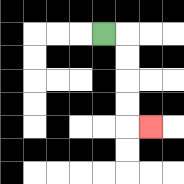{'start': '[4, 1]', 'end': '[6, 5]', 'path_directions': 'R,D,D,D,D,R', 'path_coordinates': '[[4, 1], [5, 1], [5, 2], [5, 3], [5, 4], [5, 5], [6, 5]]'}